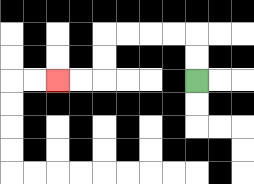{'start': '[8, 3]', 'end': '[2, 3]', 'path_directions': 'U,U,L,L,L,L,D,D,L,L', 'path_coordinates': '[[8, 3], [8, 2], [8, 1], [7, 1], [6, 1], [5, 1], [4, 1], [4, 2], [4, 3], [3, 3], [2, 3]]'}